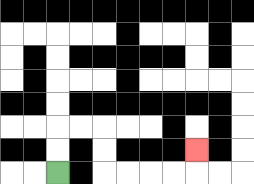{'start': '[2, 7]', 'end': '[8, 6]', 'path_directions': 'U,U,R,R,D,D,R,R,R,R,U', 'path_coordinates': '[[2, 7], [2, 6], [2, 5], [3, 5], [4, 5], [4, 6], [4, 7], [5, 7], [6, 7], [7, 7], [8, 7], [8, 6]]'}